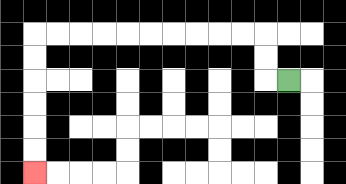{'start': '[12, 3]', 'end': '[1, 7]', 'path_directions': 'L,U,U,L,L,L,L,L,L,L,L,L,L,D,D,D,D,D,D', 'path_coordinates': '[[12, 3], [11, 3], [11, 2], [11, 1], [10, 1], [9, 1], [8, 1], [7, 1], [6, 1], [5, 1], [4, 1], [3, 1], [2, 1], [1, 1], [1, 2], [1, 3], [1, 4], [1, 5], [1, 6], [1, 7]]'}